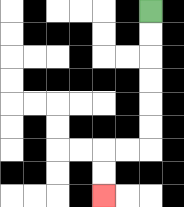{'start': '[6, 0]', 'end': '[4, 8]', 'path_directions': 'D,D,D,D,D,D,L,L,D,D', 'path_coordinates': '[[6, 0], [6, 1], [6, 2], [6, 3], [6, 4], [6, 5], [6, 6], [5, 6], [4, 6], [4, 7], [4, 8]]'}